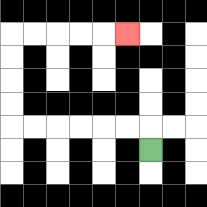{'start': '[6, 6]', 'end': '[5, 1]', 'path_directions': 'U,L,L,L,L,L,L,U,U,U,U,R,R,R,R,R', 'path_coordinates': '[[6, 6], [6, 5], [5, 5], [4, 5], [3, 5], [2, 5], [1, 5], [0, 5], [0, 4], [0, 3], [0, 2], [0, 1], [1, 1], [2, 1], [3, 1], [4, 1], [5, 1]]'}